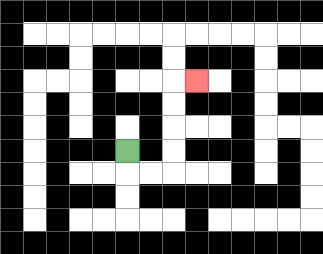{'start': '[5, 6]', 'end': '[8, 3]', 'path_directions': 'D,R,R,U,U,U,U,R', 'path_coordinates': '[[5, 6], [5, 7], [6, 7], [7, 7], [7, 6], [7, 5], [7, 4], [7, 3], [8, 3]]'}